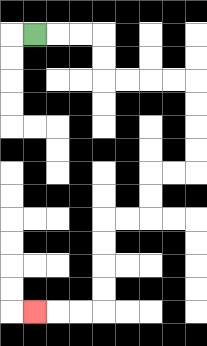{'start': '[1, 1]', 'end': '[1, 13]', 'path_directions': 'R,R,R,D,D,R,R,R,R,D,D,D,D,L,L,D,D,L,L,D,D,D,D,L,L,L', 'path_coordinates': '[[1, 1], [2, 1], [3, 1], [4, 1], [4, 2], [4, 3], [5, 3], [6, 3], [7, 3], [8, 3], [8, 4], [8, 5], [8, 6], [8, 7], [7, 7], [6, 7], [6, 8], [6, 9], [5, 9], [4, 9], [4, 10], [4, 11], [4, 12], [4, 13], [3, 13], [2, 13], [1, 13]]'}